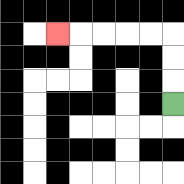{'start': '[7, 4]', 'end': '[2, 1]', 'path_directions': 'U,U,U,L,L,L,L,L', 'path_coordinates': '[[7, 4], [7, 3], [7, 2], [7, 1], [6, 1], [5, 1], [4, 1], [3, 1], [2, 1]]'}